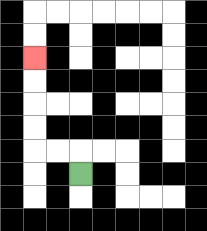{'start': '[3, 7]', 'end': '[1, 2]', 'path_directions': 'U,L,L,U,U,U,U', 'path_coordinates': '[[3, 7], [3, 6], [2, 6], [1, 6], [1, 5], [1, 4], [1, 3], [1, 2]]'}